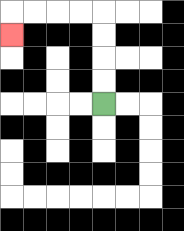{'start': '[4, 4]', 'end': '[0, 1]', 'path_directions': 'U,U,U,U,L,L,L,L,D', 'path_coordinates': '[[4, 4], [4, 3], [4, 2], [4, 1], [4, 0], [3, 0], [2, 0], [1, 0], [0, 0], [0, 1]]'}